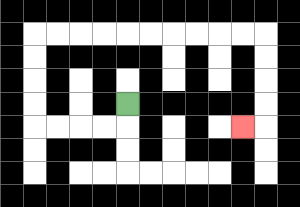{'start': '[5, 4]', 'end': '[10, 5]', 'path_directions': 'D,L,L,L,L,U,U,U,U,R,R,R,R,R,R,R,R,R,R,D,D,D,D,L', 'path_coordinates': '[[5, 4], [5, 5], [4, 5], [3, 5], [2, 5], [1, 5], [1, 4], [1, 3], [1, 2], [1, 1], [2, 1], [3, 1], [4, 1], [5, 1], [6, 1], [7, 1], [8, 1], [9, 1], [10, 1], [11, 1], [11, 2], [11, 3], [11, 4], [11, 5], [10, 5]]'}